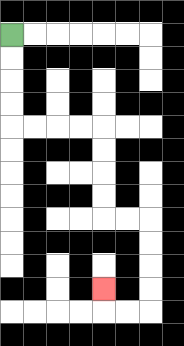{'start': '[0, 1]', 'end': '[4, 12]', 'path_directions': 'D,D,D,D,R,R,R,R,D,D,D,D,R,R,D,D,D,D,L,L,U', 'path_coordinates': '[[0, 1], [0, 2], [0, 3], [0, 4], [0, 5], [1, 5], [2, 5], [3, 5], [4, 5], [4, 6], [4, 7], [4, 8], [4, 9], [5, 9], [6, 9], [6, 10], [6, 11], [6, 12], [6, 13], [5, 13], [4, 13], [4, 12]]'}